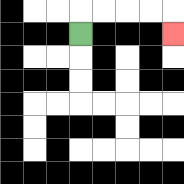{'start': '[3, 1]', 'end': '[7, 1]', 'path_directions': 'U,R,R,R,R,D', 'path_coordinates': '[[3, 1], [3, 0], [4, 0], [5, 0], [6, 0], [7, 0], [7, 1]]'}